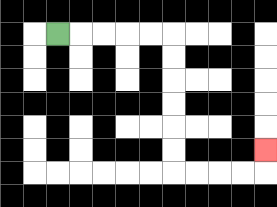{'start': '[2, 1]', 'end': '[11, 6]', 'path_directions': 'R,R,R,R,R,D,D,D,D,D,D,R,R,R,R,U', 'path_coordinates': '[[2, 1], [3, 1], [4, 1], [5, 1], [6, 1], [7, 1], [7, 2], [7, 3], [7, 4], [7, 5], [7, 6], [7, 7], [8, 7], [9, 7], [10, 7], [11, 7], [11, 6]]'}